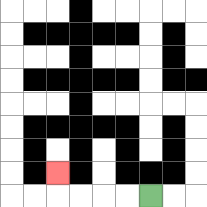{'start': '[6, 8]', 'end': '[2, 7]', 'path_directions': 'L,L,L,L,U', 'path_coordinates': '[[6, 8], [5, 8], [4, 8], [3, 8], [2, 8], [2, 7]]'}